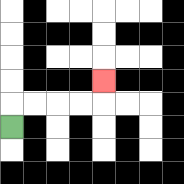{'start': '[0, 5]', 'end': '[4, 3]', 'path_directions': 'U,R,R,R,R,U', 'path_coordinates': '[[0, 5], [0, 4], [1, 4], [2, 4], [3, 4], [4, 4], [4, 3]]'}